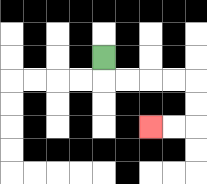{'start': '[4, 2]', 'end': '[6, 5]', 'path_directions': 'D,R,R,R,R,D,D,L,L', 'path_coordinates': '[[4, 2], [4, 3], [5, 3], [6, 3], [7, 3], [8, 3], [8, 4], [8, 5], [7, 5], [6, 5]]'}